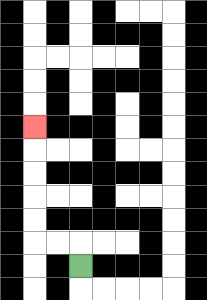{'start': '[3, 11]', 'end': '[1, 5]', 'path_directions': 'U,L,L,U,U,U,U,U', 'path_coordinates': '[[3, 11], [3, 10], [2, 10], [1, 10], [1, 9], [1, 8], [1, 7], [1, 6], [1, 5]]'}